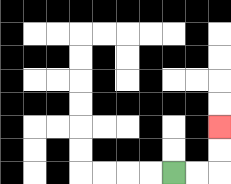{'start': '[7, 7]', 'end': '[9, 5]', 'path_directions': 'R,R,U,U', 'path_coordinates': '[[7, 7], [8, 7], [9, 7], [9, 6], [9, 5]]'}